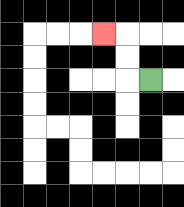{'start': '[6, 3]', 'end': '[4, 1]', 'path_directions': 'L,U,U,L', 'path_coordinates': '[[6, 3], [5, 3], [5, 2], [5, 1], [4, 1]]'}